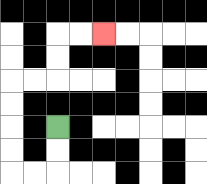{'start': '[2, 5]', 'end': '[4, 1]', 'path_directions': 'D,D,L,L,U,U,U,U,R,R,U,U,R,R', 'path_coordinates': '[[2, 5], [2, 6], [2, 7], [1, 7], [0, 7], [0, 6], [0, 5], [0, 4], [0, 3], [1, 3], [2, 3], [2, 2], [2, 1], [3, 1], [4, 1]]'}